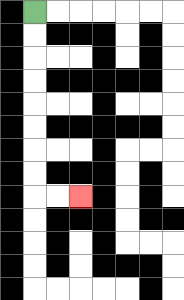{'start': '[1, 0]', 'end': '[3, 8]', 'path_directions': 'D,D,D,D,D,D,D,D,R,R', 'path_coordinates': '[[1, 0], [1, 1], [1, 2], [1, 3], [1, 4], [1, 5], [1, 6], [1, 7], [1, 8], [2, 8], [3, 8]]'}